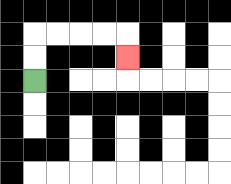{'start': '[1, 3]', 'end': '[5, 2]', 'path_directions': 'U,U,R,R,R,R,D', 'path_coordinates': '[[1, 3], [1, 2], [1, 1], [2, 1], [3, 1], [4, 1], [5, 1], [5, 2]]'}